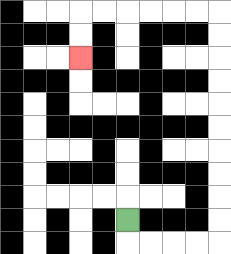{'start': '[5, 9]', 'end': '[3, 2]', 'path_directions': 'D,R,R,R,R,U,U,U,U,U,U,U,U,U,U,L,L,L,L,L,L,D,D', 'path_coordinates': '[[5, 9], [5, 10], [6, 10], [7, 10], [8, 10], [9, 10], [9, 9], [9, 8], [9, 7], [9, 6], [9, 5], [9, 4], [9, 3], [9, 2], [9, 1], [9, 0], [8, 0], [7, 0], [6, 0], [5, 0], [4, 0], [3, 0], [3, 1], [3, 2]]'}